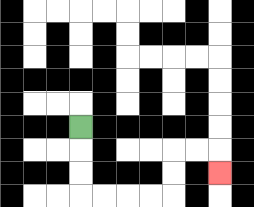{'start': '[3, 5]', 'end': '[9, 7]', 'path_directions': 'D,D,D,R,R,R,R,U,U,R,R,D', 'path_coordinates': '[[3, 5], [3, 6], [3, 7], [3, 8], [4, 8], [5, 8], [6, 8], [7, 8], [7, 7], [7, 6], [8, 6], [9, 6], [9, 7]]'}